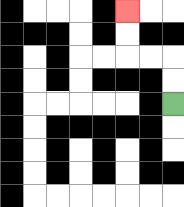{'start': '[7, 4]', 'end': '[5, 0]', 'path_directions': 'U,U,L,L,U,U', 'path_coordinates': '[[7, 4], [7, 3], [7, 2], [6, 2], [5, 2], [5, 1], [5, 0]]'}